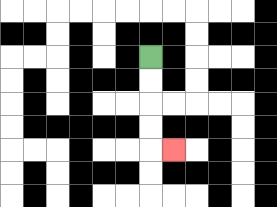{'start': '[6, 2]', 'end': '[7, 6]', 'path_directions': 'D,D,D,D,R', 'path_coordinates': '[[6, 2], [6, 3], [6, 4], [6, 5], [6, 6], [7, 6]]'}